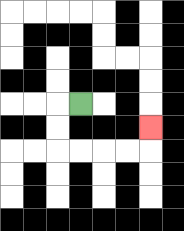{'start': '[3, 4]', 'end': '[6, 5]', 'path_directions': 'L,D,D,R,R,R,R,U', 'path_coordinates': '[[3, 4], [2, 4], [2, 5], [2, 6], [3, 6], [4, 6], [5, 6], [6, 6], [6, 5]]'}